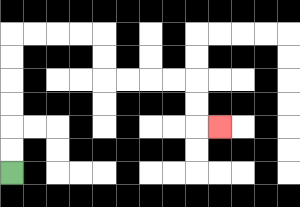{'start': '[0, 7]', 'end': '[9, 5]', 'path_directions': 'U,U,U,U,U,U,R,R,R,R,D,D,R,R,R,R,D,D,R', 'path_coordinates': '[[0, 7], [0, 6], [0, 5], [0, 4], [0, 3], [0, 2], [0, 1], [1, 1], [2, 1], [3, 1], [4, 1], [4, 2], [4, 3], [5, 3], [6, 3], [7, 3], [8, 3], [8, 4], [8, 5], [9, 5]]'}